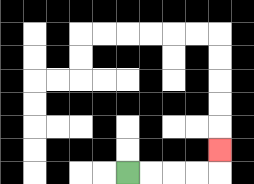{'start': '[5, 7]', 'end': '[9, 6]', 'path_directions': 'R,R,R,R,U', 'path_coordinates': '[[5, 7], [6, 7], [7, 7], [8, 7], [9, 7], [9, 6]]'}